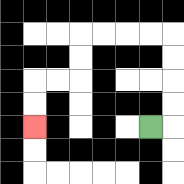{'start': '[6, 5]', 'end': '[1, 5]', 'path_directions': 'R,U,U,U,U,L,L,L,L,D,D,L,L,D,D', 'path_coordinates': '[[6, 5], [7, 5], [7, 4], [7, 3], [7, 2], [7, 1], [6, 1], [5, 1], [4, 1], [3, 1], [3, 2], [3, 3], [2, 3], [1, 3], [1, 4], [1, 5]]'}